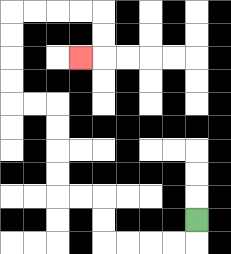{'start': '[8, 9]', 'end': '[3, 2]', 'path_directions': 'D,L,L,L,L,U,U,L,L,U,U,U,U,L,L,U,U,U,U,R,R,R,R,D,D,L', 'path_coordinates': '[[8, 9], [8, 10], [7, 10], [6, 10], [5, 10], [4, 10], [4, 9], [4, 8], [3, 8], [2, 8], [2, 7], [2, 6], [2, 5], [2, 4], [1, 4], [0, 4], [0, 3], [0, 2], [0, 1], [0, 0], [1, 0], [2, 0], [3, 0], [4, 0], [4, 1], [4, 2], [3, 2]]'}